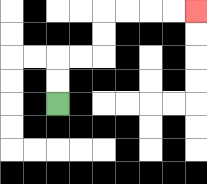{'start': '[2, 4]', 'end': '[8, 0]', 'path_directions': 'U,U,R,R,U,U,R,R,R,R', 'path_coordinates': '[[2, 4], [2, 3], [2, 2], [3, 2], [4, 2], [4, 1], [4, 0], [5, 0], [6, 0], [7, 0], [8, 0]]'}